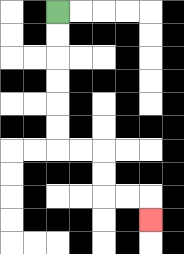{'start': '[2, 0]', 'end': '[6, 9]', 'path_directions': 'D,D,D,D,D,D,R,R,D,D,R,R,D', 'path_coordinates': '[[2, 0], [2, 1], [2, 2], [2, 3], [2, 4], [2, 5], [2, 6], [3, 6], [4, 6], [4, 7], [4, 8], [5, 8], [6, 8], [6, 9]]'}